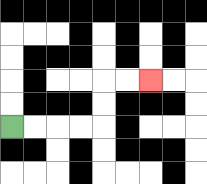{'start': '[0, 5]', 'end': '[6, 3]', 'path_directions': 'R,R,R,R,U,U,R,R', 'path_coordinates': '[[0, 5], [1, 5], [2, 5], [3, 5], [4, 5], [4, 4], [4, 3], [5, 3], [6, 3]]'}